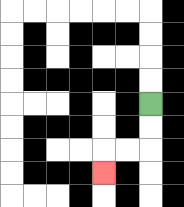{'start': '[6, 4]', 'end': '[4, 7]', 'path_directions': 'D,D,L,L,D', 'path_coordinates': '[[6, 4], [6, 5], [6, 6], [5, 6], [4, 6], [4, 7]]'}